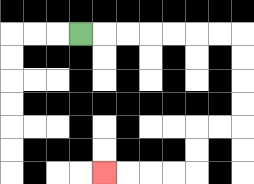{'start': '[3, 1]', 'end': '[4, 7]', 'path_directions': 'R,R,R,R,R,R,R,D,D,D,D,L,L,D,D,L,L,L,L', 'path_coordinates': '[[3, 1], [4, 1], [5, 1], [6, 1], [7, 1], [8, 1], [9, 1], [10, 1], [10, 2], [10, 3], [10, 4], [10, 5], [9, 5], [8, 5], [8, 6], [8, 7], [7, 7], [6, 7], [5, 7], [4, 7]]'}